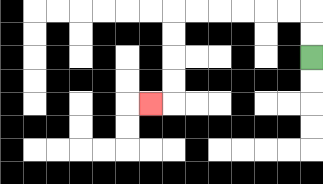{'start': '[13, 2]', 'end': '[6, 4]', 'path_directions': 'U,U,L,L,L,L,L,L,D,D,D,D,L', 'path_coordinates': '[[13, 2], [13, 1], [13, 0], [12, 0], [11, 0], [10, 0], [9, 0], [8, 0], [7, 0], [7, 1], [7, 2], [7, 3], [7, 4], [6, 4]]'}